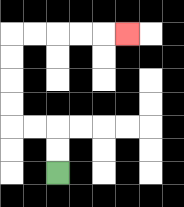{'start': '[2, 7]', 'end': '[5, 1]', 'path_directions': 'U,U,L,L,U,U,U,U,R,R,R,R,R', 'path_coordinates': '[[2, 7], [2, 6], [2, 5], [1, 5], [0, 5], [0, 4], [0, 3], [0, 2], [0, 1], [1, 1], [2, 1], [3, 1], [4, 1], [5, 1]]'}